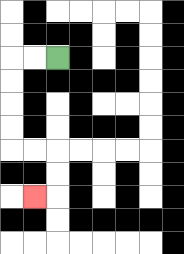{'start': '[2, 2]', 'end': '[1, 8]', 'path_directions': 'L,L,D,D,D,D,R,R,D,D,L', 'path_coordinates': '[[2, 2], [1, 2], [0, 2], [0, 3], [0, 4], [0, 5], [0, 6], [1, 6], [2, 6], [2, 7], [2, 8], [1, 8]]'}